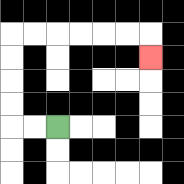{'start': '[2, 5]', 'end': '[6, 2]', 'path_directions': 'L,L,U,U,U,U,R,R,R,R,R,R,D', 'path_coordinates': '[[2, 5], [1, 5], [0, 5], [0, 4], [0, 3], [0, 2], [0, 1], [1, 1], [2, 1], [3, 1], [4, 1], [5, 1], [6, 1], [6, 2]]'}